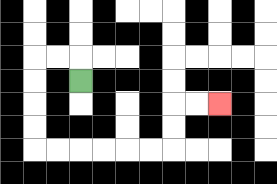{'start': '[3, 3]', 'end': '[9, 4]', 'path_directions': 'U,L,L,D,D,D,D,R,R,R,R,R,R,U,U,R,R', 'path_coordinates': '[[3, 3], [3, 2], [2, 2], [1, 2], [1, 3], [1, 4], [1, 5], [1, 6], [2, 6], [3, 6], [4, 6], [5, 6], [6, 6], [7, 6], [7, 5], [7, 4], [8, 4], [9, 4]]'}